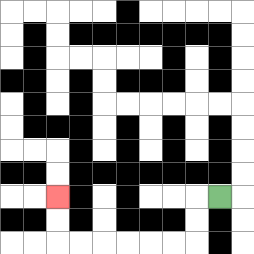{'start': '[9, 8]', 'end': '[2, 8]', 'path_directions': 'L,D,D,L,L,L,L,L,L,U,U', 'path_coordinates': '[[9, 8], [8, 8], [8, 9], [8, 10], [7, 10], [6, 10], [5, 10], [4, 10], [3, 10], [2, 10], [2, 9], [2, 8]]'}